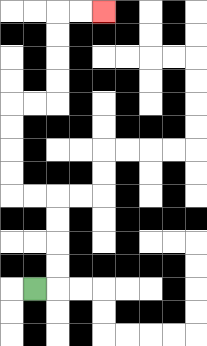{'start': '[1, 12]', 'end': '[4, 0]', 'path_directions': 'R,U,U,U,U,L,L,U,U,U,U,R,R,U,U,U,U,R,R', 'path_coordinates': '[[1, 12], [2, 12], [2, 11], [2, 10], [2, 9], [2, 8], [1, 8], [0, 8], [0, 7], [0, 6], [0, 5], [0, 4], [1, 4], [2, 4], [2, 3], [2, 2], [2, 1], [2, 0], [3, 0], [4, 0]]'}